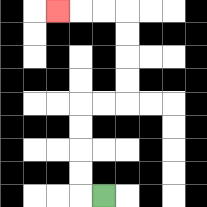{'start': '[4, 8]', 'end': '[2, 0]', 'path_directions': 'L,U,U,U,U,R,R,U,U,U,U,L,L,L', 'path_coordinates': '[[4, 8], [3, 8], [3, 7], [3, 6], [3, 5], [3, 4], [4, 4], [5, 4], [5, 3], [5, 2], [5, 1], [5, 0], [4, 0], [3, 0], [2, 0]]'}